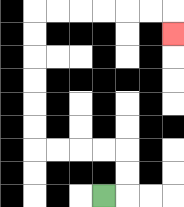{'start': '[4, 8]', 'end': '[7, 1]', 'path_directions': 'R,U,U,L,L,L,L,U,U,U,U,U,U,R,R,R,R,R,R,D', 'path_coordinates': '[[4, 8], [5, 8], [5, 7], [5, 6], [4, 6], [3, 6], [2, 6], [1, 6], [1, 5], [1, 4], [1, 3], [1, 2], [1, 1], [1, 0], [2, 0], [3, 0], [4, 0], [5, 0], [6, 0], [7, 0], [7, 1]]'}